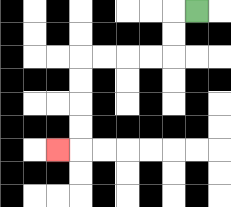{'start': '[8, 0]', 'end': '[2, 6]', 'path_directions': 'L,D,D,L,L,L,L,D,D,D,D,L', 'path_coordinates': '[[8, 0], [7, 0], [7, 1], [7, 2], [6, 2], [5, 2], [4, 2], [3, 2], [3, 3], [3, 4], [3, 5], [3, 6], [2, 6]]'}